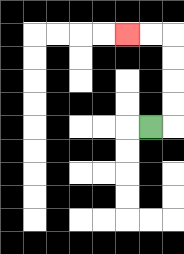{'start': '[6, 5]', 'end': '[5, 1]', 'path_directions': 'R,U,U,U,U,L,L', 'path_coordinates': '[[6, 5], [7, 5], [7, 4], [7, 3], [7, 2], [7, 1], [6, 1], [5, 1]]'}